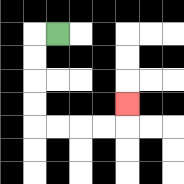{'start': '[2, 1]', 'end': '[5, 4]', 'path_directions': 'L,D,D,D,D,R,R,R,R,U', 'path_coordinates': '[[2, 1], [1, 1], [1, 2], [1, 3], [1, 4], [1, 5], [2, 5], [3, 5], [4, 5], [5, 5], [5, 4]]'}